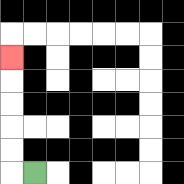{'start': '[1, 7]', 'end': '[0, 2]', 'path_directions': 'L,U,U,U,U,U', 'path_coordinates': '[[1, 7], [0, 7], [0, 6], [0, 5], [0, 4], [0, 3], [0, 2]]'}